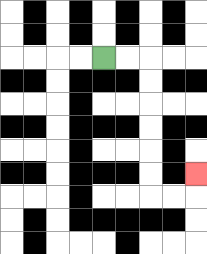{'start': '[4, 2]', 'end': '[8, 7]', 'path_directions': 'R,R,D,D,D,D,D,D,R,R,U', 'path_coordinates': '[[4, 2], [5, 2], [6, 2], [6, 3], [6, 4], [6, 5], [6, 6], [6, 7], [6, 8], [7, 8], [8, 8], [8, 7]]'}